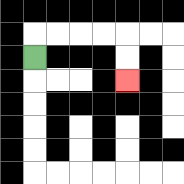{'start': '[1, 2]', 'end': '[5, 3]', 'path_directions': 'U,R,R,R,R,D,D', 'path_coordinates': '[[1, 2], [1, 1], [2, 1], [3, 1], [4, 1], [5, 1], [5, 2], [5, 3]]'}